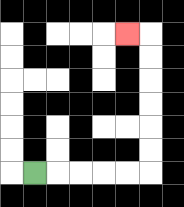{'start': '[1, 7]', 'end': '[5, 1]', 'path_directions': 'R,R,R,R,R,U,U,U,U,U,U,L', 'path_coordinates': '[[1, 7], [2, 7], [3, 7], [4, 7], [5, 7], [6, 7], [6, 6], [6, 5], [6, 4], [6, 3], [6, 2], [6, 1], [5, 1]]'}